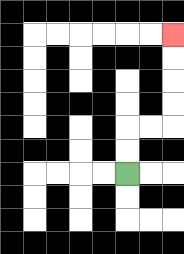{'start': '[5, 7]', 'end': '[7, 1]', 'path_directions': 'U,U,R,R,U,U,U,U', 'path_coordinates': '[[5, 7], [5, 6], [5, 5], [6, 5], [7, 5], [7, 4], [7, 3], [7, 2], [7, 1]]'}